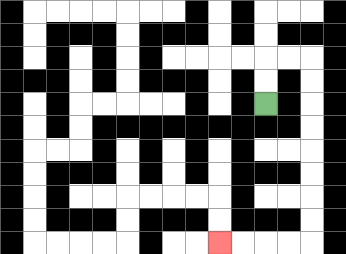{'start': '[11, 4]', 'end': '[9, 10]', 'path_directions': 'U,U,R,R,D,D,D,D,D,D,D,D,L,L,L,L', 'path_coordinates': '[[11, 4], [11, 3], [11, 2], [12, 2], [13, 2], [13, 3], [13, 4], [13, 5], [13, 6], [13, 7], [13, 8], [13, 9], [13, 10], [12, 10], [11, 10], [10, 10], [9, 10]]'}